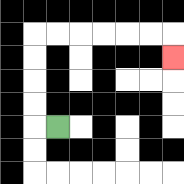{'start': '[2, 5]', 'end': '[7, 2]', 'path_directions': 'L,U,U,U,U,R,R,R,R,R,R,D', 'path_coordinates': '[[2, 5], [1, 5], [1, 4], [1, 3], [1, 2], [1, 1], [2, 1], [3, 1], [4, 1], [5, 1], [6, 1], [7, 1], [7, 2]]'}